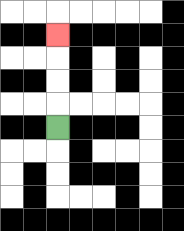{'start': '[2, 5]', 'end': '[2, 1]', 'path_directions': 'U,U,U,U', 'path_coordinates': '[[2, 5], [2, 4], [2, 3], [2, 2], [2, 1]]'}